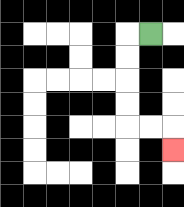{'start': '[6, 1]', 'end': '[7, 6]', 'path_directions': 'L,D,D,D,D,R,R,D', 'path_coordinates': '[[6, 1], [5, 1], [5, 2], [5, 3], [5, 4], [5, 5], [6, 5], [7, 5], [7, 6]]'}